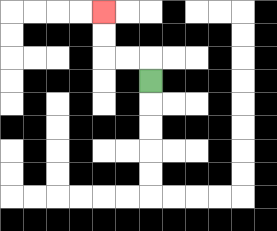{'start': '[6, 3]', 'end': '[4, 0]', 'path_directions': 'U,L,L,U,U', 'path_coordinates': '[[6, 3], [6, 2], [5, 2], [4, 2], [4, 1], [4, 0]]'}